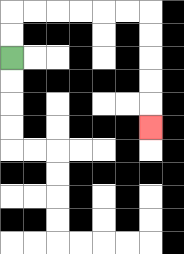{'start': '[0, 2]', 'end': '[6, 5]', 'path_directions': 'U,U,R,R,R,R,R,R,D,D,D,D,D', 'path_coordinates': '[[0, 2], [0, 1], [0, 0], [1, 0], [2, 0], [3, 0], [4, 0], [5, 0], [6, 0], [6, 1], [6, 2], [6, 3], [6, 4], [6, 5]]'}